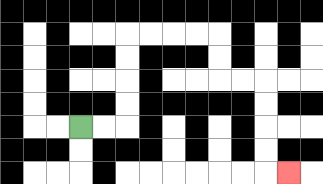{'start': '[3, 5]', 'end': '[12, 7]', 'path_directions': 'R,R,U,U,U,U,R,R,R,R,D,D,R,R,D,D,D,D,R', 'path_coordinates': '[[3, 5], [4, 5], [5, 5], [5, 4], [5, 3], [5, 2], [5, 1], [6, 1], [7, 1], [8, 1], [9, 1], [9, 2], [9, 3], [10, 3], [11, 3], [11, 4], [11, 5], [11, 6], [11, 7], [12, 7]]'}